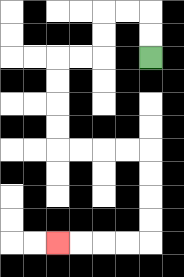{'start': '[6, 2]', 'end': '[2, 10]', 'path_directions': 'U,U,L,L,D,D,L,L,D,D,D,D,R,R,R,R,D,D,D,D,L,L,L,L', 'path_coordinates': '[[6, 2], [6, 1], [6, 0], [5, 0], [4, 0], [4, 1], [4, 2], [3, 2], [2, 2], [2, 3], [2, 4], [2, 5], [2, 6], [3, 6], [4, 6], [5, 6], [6, 6], [6, 7], [6, 8], [6, 9], [6, 10], [5, 10], [4, 10], [3, 10], [2, 10]]'}